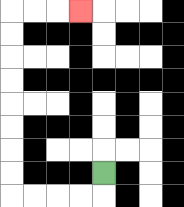{'start': '[4, 7]', 'end': '[3, 0]', 'path_directions': 'D,L,L,L,L,U,U,U,U,U,U,U,U,R,R,R', 'path_coordinates': '[[4, 7], [4, 8], [3, 8], [2, 8], [1, 8], [0, 8], [0, 7], [0, 6], [0, 5], [0, 4], [0, 3], [0, 2], [0, 1], [0, 0], [1, 0], [2, 0], [3, 0]]'}